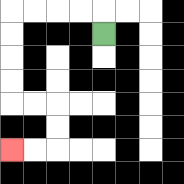{'start': '[4, 1]', 'end': '[0, 6]', 'path_directions': 'U,L,L,L,L,D,D,D,D,R,R,D,D,L,L', 'path_coordinates': '[[4, 1], [4, 0], [3, 0], [2, 0], [1, 0], [0, 0], [0, 1], [0, 2], [0, 3], [0, 4], [1, 4], [2, 4], [2, 5], [2, 6], [1, 6], [0, 6]]'}